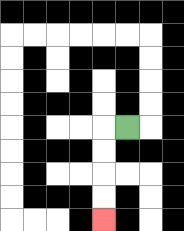{'start': '[5, 5]', 'end': '[4, 9]', 'path_directions': 'L,D,D,D,D', 'path_coordinates': '[[5, 5], [4, 5], [4, 6], [4, 7], [4, 8], [4, 9]]'}